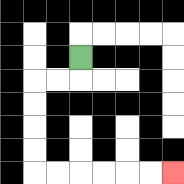{'start': '[3, 2]', 'end': '[7, 7]', 'path_directions': 'D,L,L,D,D,D,D,R,R,R,R,R,R', 'path_coordinates': '[[3, 2], [3, 3], [2, 3], [1, 3], [1, 4], [1, 5], [1, 6], [1, 7], [2, 7], [3, 7], [4, 7], [5, 7], [6, 7], [7, 7]]'}